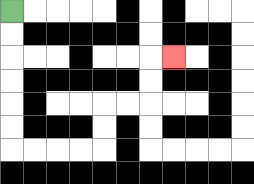{'start': '[0, 0]', 'end': '[7, 2]', 'path_directions': 'D,D,D,D,D,D,R,R,R,R,U,U,R,R,U,U,R', 'path_coordinates': '[[0, 0], [0, 1], [0, 2], [0, 3], [0, 4], [0, 5], [0, 6], [1, 6], [2, 6], [3, 6], [4, 6], [4, 5], [4, 4], [5, 4], [6, 4], [6, 3], [6, 2], [7, 2]]'}